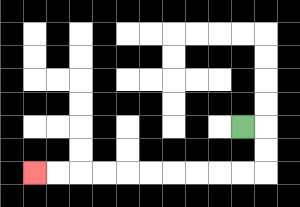{'start': '[10, 5]', 'end': '[1, 7]', 'path_directions': 'R,D,D,L,L,L,L,L,L,L,L,L,L', 'path_coordinates': '[[10, 5], [11, 5], [11, 6], [11, 7], [10, 7], [9, 7], [8, 7], [7, 7], [6, 7], [5, 7], [4, 7], [3, 7], [2, 7], [1, 7]]'}